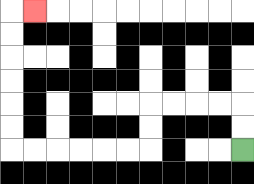{'start': '[10, 6]', 'end': '[1, 0]', 'path_directions': 'U,U,L,L,L,L,D,D,L,L,L,L,L,L,U,U,U,U,U,U,R', 'path_coordinates': '[[10, 6], [10, 5], [10, 4], [9, 4], [8, 4], [7, 4], [6, 4], [6, 5], [6, 6], [5, 6], [4, 6], [3, 6], [2, 6], [1, 6], [0, 6], [0, 5], [0, 4], [0, 3], [0, 2], [0, 1], [0, 0], [1, 0]]'}